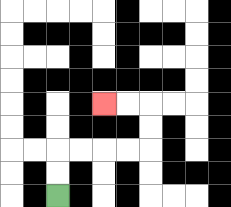{'start': '[2, 8]', 'end': '[4, 4]', 'path_directions': 'U,U,R,R,R,R,U,U,L,L', 'path_coordinates': '[[2, 8], [2, 7], [2, 6], [3, 6], [4, 6], [5, 6], [6, 6], [6, 5], [6, 4], [5, 4], [4, 4]]'}